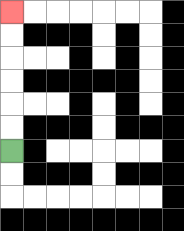{'start': '[0, 6]', 'end': '[0, 0]', 'path_directions': 'U,U,U,U,U,U', 'path_coordinates': '[[0, 6], [0, 5], [0, 4], [0, 3], [0, 2], [0, 1], [0, 0]]'}